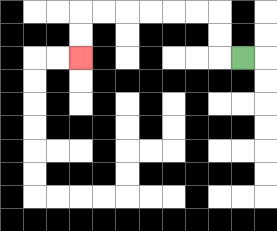{'start': '[10, 2]', 'end': '[3, 2]', 'path_directions': 'L,U,U,L,L,L,L,L,L,D,D', 'path_coordinates': '[[10, 2], [9, 2], [9, 1], [9, 0], [8, 0], [7, 0], [6, 0], [5, 0], [4, 0], [3, 0], [3, 1], [3, 2]]'}